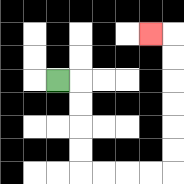{'start': '[2, 3]', 'end': '[6, 1]', 'path_directions': 'R,D,D,D,D,R,R,R,R,U,U,U,U,U,U,L', 'path_coordinates': '[[2, 3], [3, 3], [3, 4], [3, 5], [3, 6], [3, 7], [4, 7], [5, 7], [6, 7], [7, 7], [7, 6], [7, 5], [7, 4], [7, 3], [7, 2], [7, 1], [6, 1]]'}